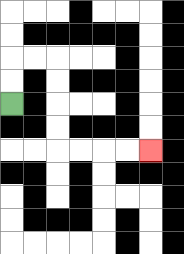{'start': '[0, 4]', 'end': '[6, 6]', 'path_directions': 'U,U,R,R,D,D,D,D,R,R,R,R', 'path_coordinates': '[[0, 4], [0, 3], [0, 2], [1, 2], [2, 2], [2, 3], [2, 4], [2, 5], [2, 6], [3, 6], [4, 6], [5, 6], [6, 6]]'}